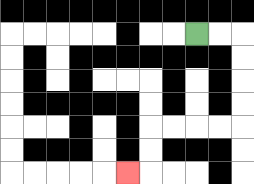{'start': '[8, 1]', 'end': '[5, 7]', 'path_directions': 'R,R,D,D,D,D,L,L,L,L,D,D,L', 'path_coordinates': '[[8, 1], [9, 1], [10, 1], [10, 2], [10, 3], [10, 4], [10, 5], [9, 5], [8, 5], [7, 5], [6, 5], [6, 6], [6, 7], [5, 7]]'}